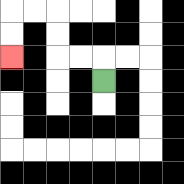{'start': '[4, 3]', 'end': '[0, 2]', 'path_directions': 'U,L,L,U,U,L,L,D,D', 'path_coordinates': '[[4, 3], [4, 2], [3, 2], [2, 2], [2, 1], [2, 0], [1, 0], [0, 0], [0, 1], [0, 2]]'}